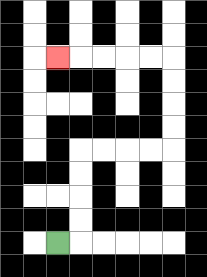{'start': '[2, 10]', 'end': '[2, 2]', 'path_directions': 'R,U,U,U,U,R,R,R,R,U,U,U,U,L,L,L,L,L', 'path_coordinates': '[[2, 10], [3, 10], [3, 9], [3, 8], [3, 7], [3, 6], [4, 6], [5, 6], [6, 6], [7, 6], [7, 5], [7, 4], [7, 3], [7, 2], [6, 2], [5, 2], [4, 2], [3, 2], [2, 2]]'}